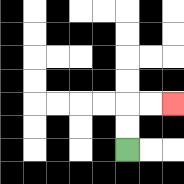{'start': '[5, 6]', 'end': '[7, 4]', 'path_directions': 'U,U,R,R', 'path_coordinates': '[[5, 6], [5, 5], [5, 4], [6, 4], [7, 4]]'}